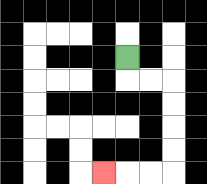{'start': '[5, 2]', 'end': '[4, 7]', 'path_directions': 'D,R,R,D,D,D,D,L,L,L', 'path_coordinates': '[[5, 2], [5, 3], [6, 3], [7, 3], [7, 4], [7, 5], [7, 6], [7, 7], [6, 7], [5, 7], [4, 7]]'}